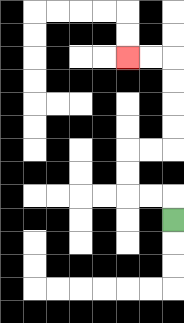{'start': '[7, 9]', 'end': '[5, 2]', 'path_directions': 'U,L,L,U,U,R,R,U,U,U,U,L,L', 'path_coordinates': '[[7, 9], [7, 8], [6, 8], [5, 8], [5, 7], [5, 6], [6, 6], [7, 6], [7, 5], [7, 4], [7, 3], [7, 2], [6, 2], [5, 2]]'}